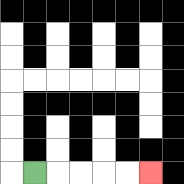{'start': '[1, 7]', 'end': '[6, 7]', 'path_directions': 'R,R,R,R,R', 'path_coordinates': '[[1, 7], [2, 7], [3, 7], [4, 7], [5, 7], [6, 7]]'}